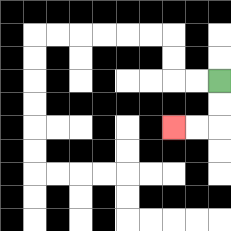{'start': '[9, 3]', 'end': '[7, 5]', 'path_directions': 'D,D,L,L', 'path_coordinates': '[[9, 3], [9, 4], [9, 5], [8, 5], [7, 5]]'}